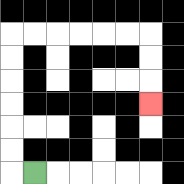{'start': '[1, 7]', 'end': '[6, 4]', 'path_directions': 'L,U,U,U,U,U,U,R,R,R,R,R,R,D,D,D', 'path_coordinates': '[[1, 7], [0, 7], [0, 6], [0, 5], [0, 4], [0, 3], [0, 2], [0, 1], [1, 1], [2, 1], [3, 1], [4, 1], [5, 1], [6, 1], [6, 2], [6, 3], [6, 4]]'}